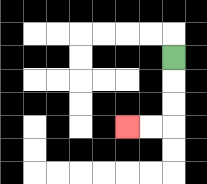{'start': '[7, 2]', 'end': '[5, 5]', 'path_directions': 'D,D,D,L,L', 'path_coordinates': '[[7, 2], [7, 3], [7, 4], [7, 5], [6, 5], [5, 5]]'}